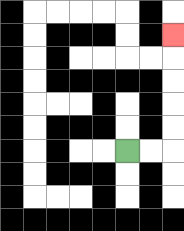{'start': '[5, 6]', 'end': '[7, 1]', 'path_directions': 'R,R,U,U,U,U,U', 'path_coordinates': '[[5, 6], [6, 6], [7, 6], [7, 5], [7, 4], [7, 3], [7, 2], [7, 1]]'}